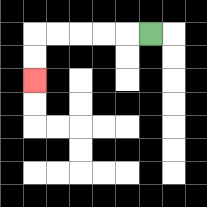{'start': '[6, 1]', 'end': '[1, 3]', 'path_directions': 'L,L,L,L,L,D,D', 'path_coordinates': '[[6, 1], [5, 1], [4, 1], [3, 1], [2, 1], [1, 1], [1, 2], [1, 3]]'}